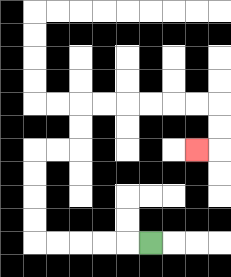{'start': '[6, 10]', 'end': '[8, 6]', 'path_directions': 'L,L,L,L,L,U,U,U,U,R,R,U,U,R,R,R,R,R,R,D,D,L', 'path_coordinates': '[[6, 10], [5, 10], [4, 10], [3, 10], [2, 10], [1, 10], [1, 9], [1, 8], [1, 7], [1, 6], [2, 6], [3, 6], [3, 5], [3, 4], [4, 4], [5, 4], [6, 4], [7, 4], [8, 4], [9, 4], [9, 5], [9, 6], [8, 6]]'}